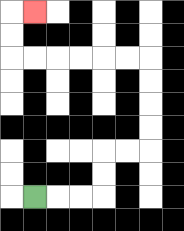{'start': '[1, 8]', 'end': '[1, 0]', 'path_directions': 'R,R,R,U,U,R,R,U,U,U,U,L,L,L,L,L,L,U,U,R', 'path_coordinates': '[[1, 8], [2, 8], [3, 8], [4, 8], [4, 7], [4, 6], [5, 6], [6, 6], [6, 5], [6, 4], [6, 3], [6, 2], [5, 2], [4, 2], [3, 2], [2, 2], [1, 2], [0, 2], [0, 1], [0, 0], [1, 0]]'}